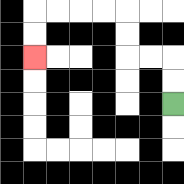{'start': '[7, 4]', 'end': '[1, 2]', 'path_directions': 'U,U,L,L,U,U,L,L,L,L,D,D', 'path_coordinates': '[[7, 4], [7, 3], [7, 2], [6, 2], [5, 2], [5, 1], [5, 0], [4, 0], [3, 0], [2, 0], [1, 0], [1, 1], [1, 2]]'}